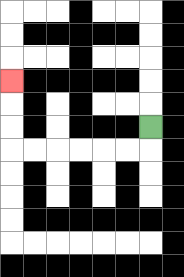{'start': '[6, 5]', 'end': '[0, 3]', 'path_directions': 'D,L,L,L,L,L,L,U,U,U', 'path_coordinates': '[[6, 5], [6, 6], [5, 6], [4, 6], [3, 6], [2, 6], [1, 6], [0, 6], [0, 5], [0, 4], [0, 3]]'}